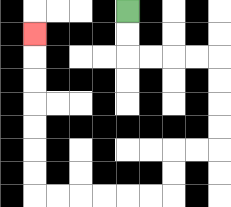{'start': '[5, 0]', 'end': '[1, 1]', 'path_directions': 'D,D,R,R,R,R,D,D,D,D,L,L,D,D,L,L,L,L,L,L,U,U,U,U,U,U,U', 'path_coordinates': '[[5, 0], [5, 1], [5, 2], [6, 2], [7, 2], [8, 2], [9, 2], [9, 3], [9, 4], [9, 5], [9, 6], [8, 6], [7, 6], [7, 7], [7, 8], [6, 8], [5, 8], [4, 8], [3, 8], [2, 8], [1, 8], [1, 7], [1, 6], [1, 5], [1, 4], [1, 3], [1, 2], [1, 1]]'}